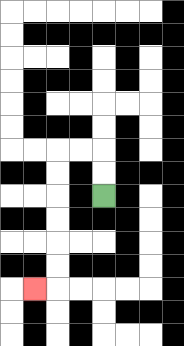{'start': '[4, 8]', 'end': '[1, 12]', 'path_directions': 'U,U,L,L,D,D,D,D,D,D,L', 'path_coordinates': '[[4, 8], [4, 7], [4, 6], [3, 6], [2, 6], [2, 7], [2, 8], [2, 9], [2, 10], [2, 11], [2, 12], [1, 12]]'}